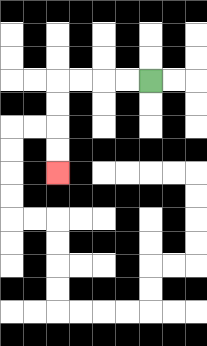{'start': '[6, 3]', 'end': '[2, 7]', 'path_directions': 'L,L,L,L,D,D,D,D', 'path_coordinates': '[[6, 3], [5, 3], [4, 3], [3, 3], [2, 3], [2, 4], [2, 5], [2, 6], [2, 7]]'}